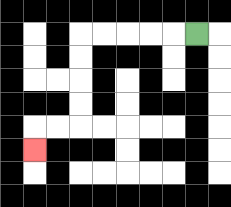{'start': '[8, 1]', 'end': '[1, 6]', 'path_directions': 'L,L,L,L,L,D,D,D,D,L,L,D', 'path_coordinates': '[[8, 1], [7, 1], [6, 1], [5, 1], [4, 1], [3, 1], [3, 2], [3, 3], [3, 4], [3, 5], [2, 5], [1, 5], [1, 6]]'}